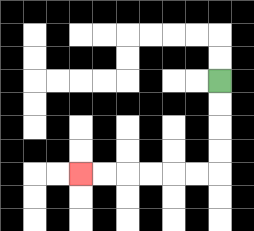{'start': '[9, 3]', 'end': '[3, 7]', 'path_directions': 'D,D,D,D,L,L,L,L,L,L', 'path_coordinates': '[[9, 3], [9, 4], [9, 5], [9, 6], [9, 7], [8, 7], [7, 7], [6, 7], [5, 7], [4, 7], [3, 7]]'}